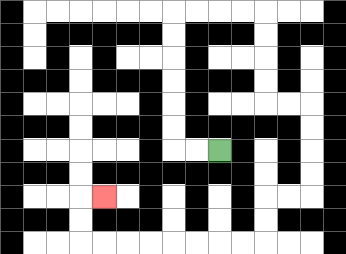{'start': '[9, 6]', 'end': '[4, 8]', 'path_directions': 'L,L,U,U,U,U,U,U,R,R,R,R,D,D,D,D,R,R,D,D,D,D,L,L,D,D,L,L,L,L,L,L,L,L,U,U,R', 'path_coordinates': '[[9, 6], [8, 6], [7, 6], [7, 5], [7, 4], [7, 3], [7, 2], [7, 1], [7, 0], [8, 0], [9, 0], [10, 0], [11, 0], [11, 1], [11, 2], [11, 3], [11, 4], [12, 4], [13, 4], [13, 5], [13, 6], [13, 7], [13, 8], [12, 8], [11, 8], [11, 9], [11, 10], [10, 10], [9, 10], [8, 10], [7, 10], [6, 10], [5, 10], [4, 10], [3, 10], [3, 9], [3, 8], [4, 8]]'}